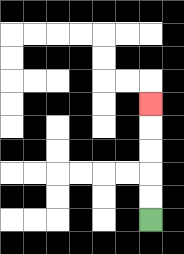{'start': '[6, 9]', 'end': '[6, 4]', 'path_directions': 'U,U,U,U,U', 'path_coordinates': '[[6, 9], [6, 8], [6, 7], [6, 6], [6, 5], [6, 4]]'}